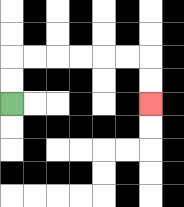{'start': '[0, 4]', 'end': '[6, 4]', 'path_directions': 'U,U,R,R,R,R,R,R,D,D', 'path_coordinates': '[[0, 4], [0, 3], [0, 2], [1, 2], [2, 2], [3, 2], [4, 2], [5, 2], [6, 2], [6, 3], [6, 4]]'}